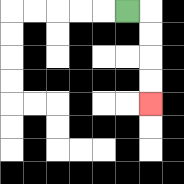{'start': '[5, 0]', 'end': '[6, 4]', 'path_directions': 'R,D,D,D,D', 'path_coordinates': '[[5, 0], [6, 0], [6, 1], [6, 2], [6, 3], [6, 4]]'}